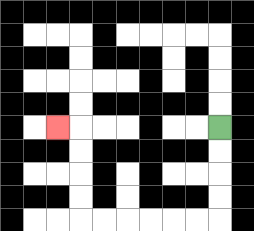{'start': '[9, 5]', 'end': '[2, 5]', 'path_directions': 'D,D,D,D,L,L,L,L,L,L,U,U,U,U,L', 'path_coordinates': '[[9, 5], [9, 6], [9, 7], [9, 8], [9, 9], [8, 9], [7, 9], [6, 9], [5, 9], [4, 9], [3, 9], [3, 8], [3, 7], [3, 6], [3, 5], [2, 5]]'}